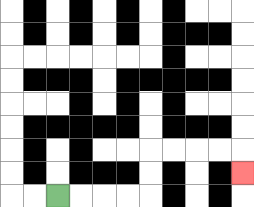{'start': '[2, 8]', 'end': '[10, 7]', 'path_directions': 'R,R,R,R,U,U,R,R,R,R,D', 'path_coordinates': '[[2, 8], [3, 8], [4, 8], [5, 8], [6, 8], [6, 7], [6, 6], [7, 6], [8, 6], [9, 6], [10, 6], [10, 7]]'}